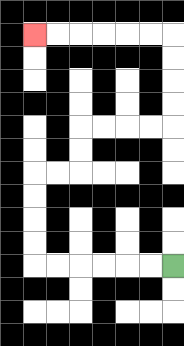{'start': '[7, 11]', 'end': '[1, 1]', 'path_directions': 'L,L,L,L,L,L,U,U,U,U,R,R,U,U,R,R,R,R,U,U,U,U,L,L,L,L,L,L', 'path_coordinates': '[[7, 11], [6, 11], [5, 11], [4, 11], [3, 11], [2, 11], [1, 11], [1, 10], [1, 9], [1, 8], [1, 7], [2, 7], [3, 7], [3, 6], [3, 5], [4, 5], [5, 5], [6, 5], [7, 5], [7, 4], [7, 3], [7, 2], [7, 1], [6, 1], [5, 1], [4, 1], [3, 1], [2, 1], [1, 1]]'}